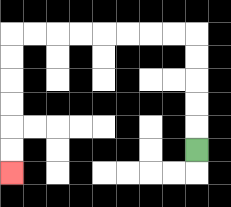{'start': '[8, 6]', 'end': '[0, 7]', 'path_directions': 'U,U,U,U,U,L,L,L,L,L,L,L,L,D,D,D,D,D,D', 'path_coordinates': '[[8, 6], [8, 5], [8, 4], [8, 3], [8, 2], [8, 1], [7, 1], [6, 1], [5, 1], [4, 1], [3, 1], [2, 1], [1, 1], [0, 1], [0, 2], [0, 3], [0, 4], [0, 5], [0, 6], [0, 7]]'}